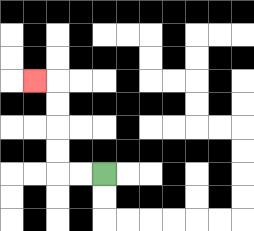{'start': '[4, 7]', 'end': '[1, 3]', 'path_directions': 'L,L,U,U,U,U,L', 'path_coordinates': '[[4, 7], [3, 7], [2, 7], [2, 6], [2, 5], [2, 4], [2, 3], [1, 3]]'}